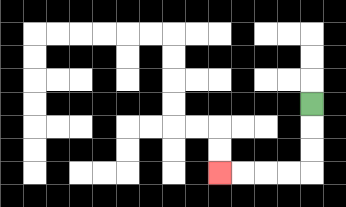{'start': '[13, 4]', 'end': '[9, 7]', 'path_directions': 'D,D,D,L,L,L,L', 'path_coordinates': '[[13, 4], [13, 5], [13, 6], [13, 7], [12, 7], [11, 7], [10, 7], [9, 7]]'}